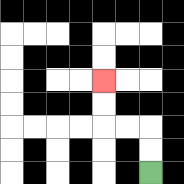{'start': '[6, 7]', 'end': '[4, 3]', 'path_directions': 'U,U,L,L,U,U', 'path_coordinates': '[[6, 7], [6, 6], [6, 5], [5, 5], [4, 5], [4, 4], [4, 3]]'}